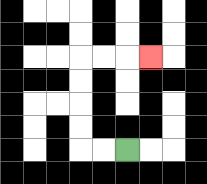{'start': '[5, 6]', 'end': '[6, 2]', 'path_directions': 'L,L,U,U,U,U,R,R,R', 'path_coordinates': '[[5, 6], [4, 6], [3, 6], [3, 5], [3, 4], [3, 3], [3, 2], [4, 2], [5, 2], [6, 2]]'}